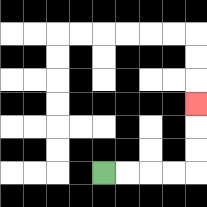{'start': '[4, 7]', 'end': '[8, 4]', 'path_directions': 'R,R,R,R,U,U,U', 'path_coordinates': '[[4, 7], [5, 7], [6, 7], [7, 7], [8, 7], [8, 6], [8, 5], [8, 4]]'}